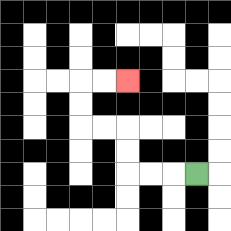{'start': '[8, 7]', 'end': '[5, 3]', 'path_directions': 'L,L,L,U,U,L,L,U,U,R,R', 'path_coordinates': '[[8, 7], [7, 7], [6, 7], [5, 7], [5, 6], [5, 5], [4, 5], [3, 5], [3, 4], [3, 3], [4, 3], [5, 3]]'}